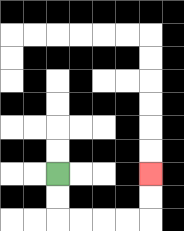{'start': '[2, 7]', 'end': '[6, 7]', 'path_directions': 'D,D,R,R,R,R,U,U', 'path_coordinates': '[[2, 7], [2, 8], [2, 9], [3, 9], [4, 9], [5, 9], [6, 9], [6, 8], [6, 7]]'}